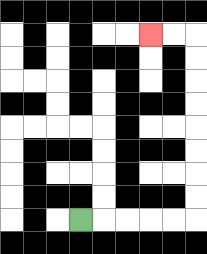{'start': '[3, 9]', 'end': '[6, 1]', 'path_directions': 'R,R,R,R,R,U,U,U,U,U,U,U,U,L,L', 'path_coordinates': '[[3, 9], [4, 9], [5, 9], [6, 9], [7, 9], [8, 9], [8, 8], [8, 7], [8, 6], [8, 5], [8, 4], [8, 3], [8, 2], [8, 1], [7, 1], [6, 1]]'}